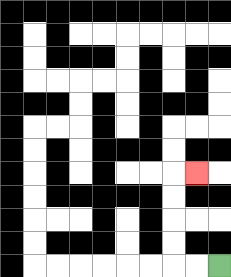{'start': '[9, 11]', 'end': '[8, 7]', 'path_directions': 'L,L,U,U,U,U,R', 'path_coordinates': '[[9, 11], [8, 11], [7, 11], [7, 10], [7, 9], [7, 8], [7, 7], [8, 7]]'}